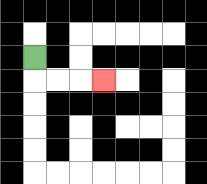{'start': '[1, 2]', 'end': '[4, 3]', 'path_directions': 'D,R,R,R', 'path_coordinates': '[[1, 2], [1, 3], [2, 3], [3, 3], [4, 3]]'}